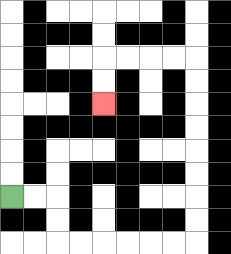{'start': '[0, 8]', 'end': '[4, 4]', 'path_directions': 'R,R,D,D,R,R,R,R,R,R,U,U,U,U,U,U,U,U,L,L,L,L,D,D', 'path_coordinates': '[[0, 8], [1, 8], [2, 8], [2, 9], [2, 10], [3, 10], [4, 10], [5, 10], [6, 10], [7, 10], [8, 10], [8, 9], [8, 8], [8, 7], [8, 6], [8, 5], [8, 4], [8, 3], [8, 2], [7, 2], [6, 2], [5, 2], [4, 2], [4, 3], [4, 4]]'}